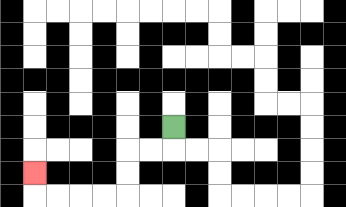{'start': '[7, 5]', 'end': '[1, 7]', 'path_directions': 'D,L,L,D,D,L,L,L,L,U', 'path_coordinates': '[[7, 5], [7, 6], [6, 6], [5, 6], [5, 7], [5, 8], [4, 8], [3, 8], [2, 8], [1, 8], [1, 7]]'}